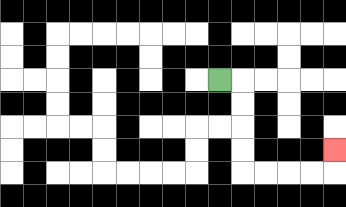{'start': '[9, 3]', 'end': '[14, 6]', 'path_directions': 'R,D,D,D,D,R,R,R,R,U', 'path_coordinates': '[[9, 3], [10, 3], [10, 4], [10, 5], [10, 6], [10, 7], [11, 7], [12, 7], [13, 7], [14, 7], [14, 6]]'}